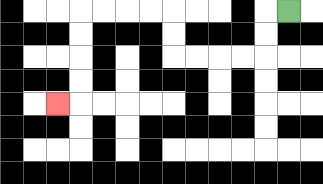{'start': '[12, 0]', 'end': '[2, 4]', 'path_directions': 'L,D,D,L,L,L,L,U,U,L,L,L,L,D,D,D,D,L', 'path_coordinates': '[[12, 0], [11, 0], [11, 1], [11, 2], [10, 2], [9, 2], [8, 2], [7, 2], [7, 1], [7, 0], [6, 0], [5, 0], [4, 0], [3, 0], [3, 1], [3, 2], [3, 3], [3, 4], [2, 4]]'}